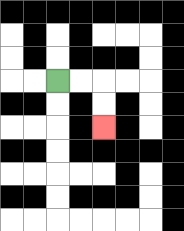{'start': '[2, 3]', 'end': '[4, 5]', 'path_directions': 'R,R,D,D', 'path_coordinates': '[[2, 3], [3, 3], [4, 3], [4, 4], [4, 5]]'}